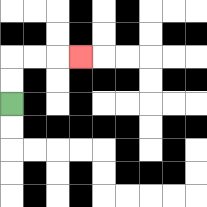{'start': '[0, 4]', 'end': '[3, 2]', 'path_directions': 'U,U,R,R,R', 'path_coordinates': '[[0, 4], [0, 3], [0, 2], [1, 2], [2, 2], [3, 2]]'}